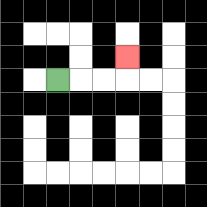{'start': '[2, 3]', 'end': '[5, 2]', 'path_directions': 'R,R,R,U', 'path_coordinates': '[[2, 3], [3, 3], [4, 3], [5, 3], [5, 2]]'}